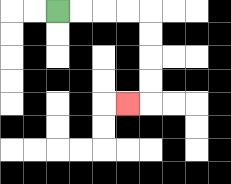{'start': '[2, 0]', 'end': '[5, 4]', 'path_directions': 'R,R,R,R,D,D,D,D,L', 'path_coordinates': '[[2, 0], [3, 0], [4, 0], [5, 0], [6, 0], [6, 1], [6, 2], [6, 3], [6, 4], [5, 4]]'}